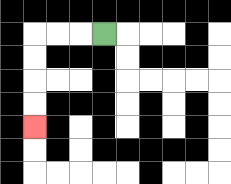{'start': '[4, 1]', 'end': '[1, 5]', 'path_directions': 'L,L,L,D,D,D,D', 'path_coordinates': '[[4, 1], [3, 1], [2, 1], [1, 1], [1, 2], [1, 3], [1, 4], [1, 5]]'}